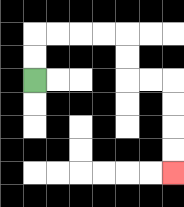{'start': '[1, 3]', 'end': '[7, 7]', 'path_directions': 'U,U,R,R,R,R,D,D,R,R,D,D,D,D', 'path_coordinates': '[[1, 3], [1, 2], [1, 1], [2, 1], [3, 1], [4, 1], [5, 1], [5, 2], [5, 3], [6, 3], [7, 3], [7, 4], [7, 5], [7, 6], [7, 7]]'}